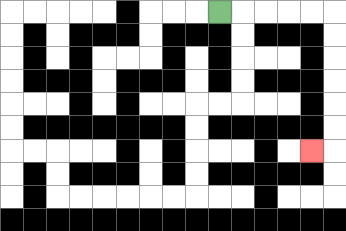{'start': '[9, 0]', 'end': '[13, 6]', 'path_directions': 'R,R,R,R,R,D,D,D,D,D,D,L', 'path_coordinates': '[[9, 0], [10, 0], [11, 0], [12, 0], [13, 0], [14, 0], [14, 1], [14, 2], [14, 3], [14, 4], [14, 5], [14, 6], [13, 6]]'}